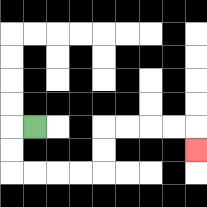{'start': '[1, 5]', 'end': '[8, 6]', 'path_directions': 'L,D,D,R,R,R,R,U,U,R,R,R,R,D', 'path_coordinates': '[[1, 5], [0, 5], [0, 6], [0, 7], [1, 7], [2, 7], [3, 7], [4, 7], [4, 6], [4, 5], [5, 5], [6, 5], [7, 5], [8, 5], [8, 6]]'}